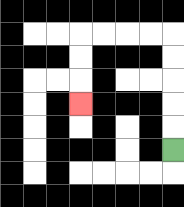{'start': '[7, 6]', 'end': '[3, 4]', 'path_directions': 'U,U,U,U,U,L,L,L,L,D,D,D', 'path_coordinates': '[[7, 6], [7, 5], [7, 4], [7, 3], [7, 2], [7, 1], [6, 1], [5, 1], [4, 1], [3, 1], [3, 2], [3, 3], [3, 4]]'}